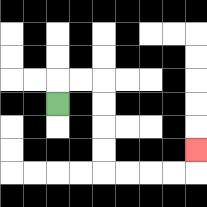{'start': '[2, 4]', 'end': '[8, 6]', 'path_directions': 'U,R,R,D,D,D,D,R,R,R,R,U', 'path_coordinates': '[[2, 4], [2, 3], [3, 3], [4, 3], [4, 4], [4, 5], [4, 6], [4, 7], [5, 7], [6, 7], [7, 7], [8, 7], [8, 6]]'}